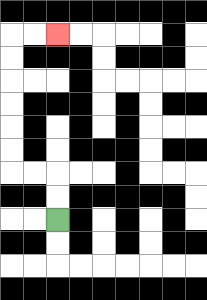{'start': '[2, 9]', 'end': '[2, 1]', 'path_directions': 'U,U,L,L,U,U,U,U,U,U,R,R', 'path_coordinates': '[[2, 9], [2, 8], [2, 7], [1, 7], [0, 7], [0, 6], [0, 5], [0, 4], [0, 3], [0, 2], [0, 1], [1, 1], [2, 1]]'}